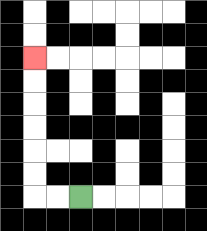{'start': '[3, 8]', 'end': '[1, 2]', 'path_directions': 'L,L,U,U,U,U,U,U', 'path_coordinates': '[[3, 8], [2, 8], [1, 8], [1, 7], [1, 6], [1, 5], [1, 4], [1, 3], [1, 2]]'}